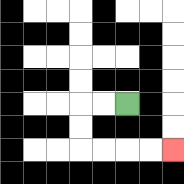{'start': '[5, 4]', 'end': '[7, 6]', 'path_directions': 'L,L,D,D,R,R,R,R', 'path_coordinates': '[[5, 4], [4, 4], [3, 4], [3, 5], [3, 6], [4, 6], [5, 6], [6, 6], [7, 6]]'}